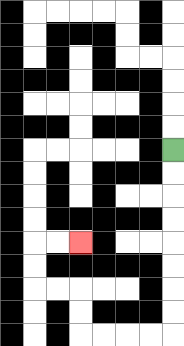{'start': '[7, 6]', 'end': '[3, 10]', 'path_directions': 'D,D,D,D,D,D,D,D,L,L,L,L,U,U,L,L,U,U,R,R', 'path_coordinates': '[[7, 6], [7, 7], [7, 8], [7, 9], [7, 10], [7, 11], [7, 12], [7, 13], [7, 14], [6, 14], [5, 14], [4, 14], [3, 14], [3, 13], [3, 12], [2, 12], [1, 12], [1, 11], [1, 10], [2, 10], [3, 10]]'}